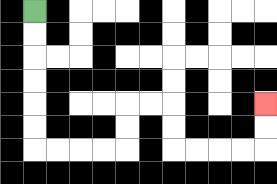{'start': '[1, 0]', 'end': '[11, 4]', 'path_directions': 'D,D,D,D,D,D,R,R,R,R,U,U,R,R,D,D,R,R,R,R,U,U', 'path_coordinates': '[[1, 0], [1, 1], [1, 2], [1, 3], [1, 4], [1, 5], [1, 6], [2, 6], [3, 6], [4, 6], [5, 6], [5, 5], [5, 4], [6, 4], [7, 4], [7, 5], [7, 6], [8, 6], [9, 6], [10, 6], [11, 6], [11, 5], [11, 4]]'}